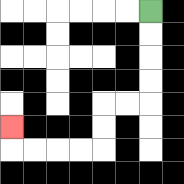{'start': '[6, 0]', 'end': '[0, 5]', 'path_directions': 'D,D,D,D,L,L,D,D,L,L,L,L,U', 'path_coordinates': '[[6, 0], [6, 1], [6, 2], [6, 3], [6, 4], [5, 4], [4, 4], [4, 5], [4, 6], [3, 6], [2, 6], [1, 6], [0, 6], [0, 5]]'}